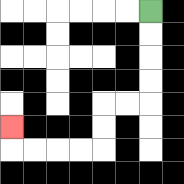{'start': '[6, 0]', 'end': '[0, 5]', 'path_directions': 'D,D,D,D,L,L,D,D,L,L,L,L,U', 'path_coordinates': '[[6, 0], [6, 1], [6, 2], [6, 3], [6, 4], [5, 4], [4, 4], [4, 5], [4, 6], [3, 6], [2, 6], [1, 6], [0, 6], [0, 5]]'}